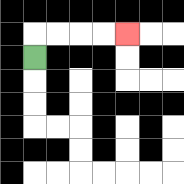{'start': '[1, 2]', 'end': '[5, 1]', 'path_directions': 'U,R,R,R,R', 'path_coordinates': '[[1, 2], [1, 1], [2, 1], [3, 1], [4, 1], [5, 1]]'}